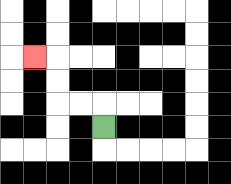{'start': '[4, 5]', 'end': '[1, 2]', 'path_directions': 'U,L,L,U,U,L', 'path_coordinates': '[[4, 5], [4, 4], [3, 4], [2, 4], [2, 3], [2, 2], [1, 2]]'}